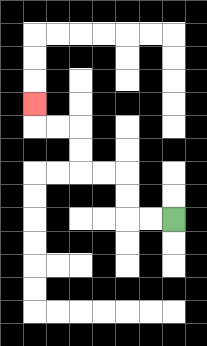{'start': '[7, 9]', 'end': '[1, 4]', 'path_directions': 'L,L,U,U,L,L,U,U,L,L,U', 'path_coordinates': '[[7, 9], [6, 9], [5, 9], [5, 8], [5, 7], [4, 7], [3, 7], [3, 6], [3, 5], [2, 5], [1, 5], [1, 4]]'}